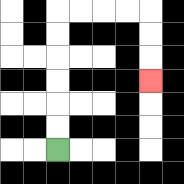{'start': '[2, 6]', 'end': '[6, 3]', 'path_directions': 'U,U,U,U,U,U,R,R,R,R,D,D,D', 'path_coordinates': '[[2, 6], [2, 5], [2, 4], [2, 3], [2, 2], [2, 1], [2, 0], [3, 0], [4, 0], [5, 0], [6, 0], [6, 1], [6, 2], [6, 3]]'}